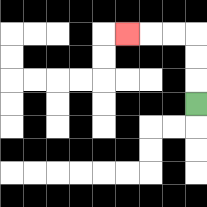{'start': '[8, 4]', 'end': '[5, 1]', 'path_directions': 'U,U,U,L,L,L', 'path_coordinates': '[[8, 4], [8, 3], [8, 2], [8, 1], [7, 1], [6, 1], [5, 1]]'}